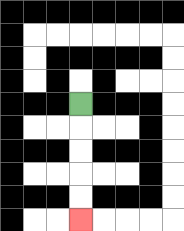{'start': '[3, 4]', 'end': '[3, 9]', 'path_directions': 'D,D,D,D,D', 'path_coordinates': '[[3, 4], [3, 5], [3, 6], [3, 7], [3, 8], [3, 9]]'}